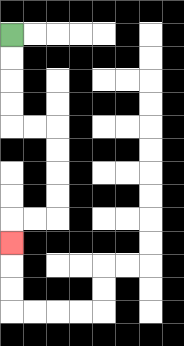{'start': '[0, 1]', 'end': '[0, 10]', 'path_directions': 'D,D,D,D,R,R,D,D,D,D,L,L,D', 'path_coordinates': '[[0, 1], [0, 2], [0, 3], [0, 4], [0, 5], [1, 5], [2, 5], [2, 6], [2, 7], [2, 8], [2, 9], [1, 9], [0, 9], [0, 10]]'}